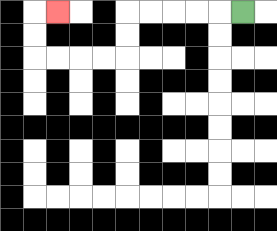{'start': '[10, 0]', 'end': '[2, 0]', 'path_directions': 'L,L,L,L,L,D,D,L,L,L,L,U,U,R', 'path_coordinates': '[[10, 0], [9, 0], [8, 0], [7, 0], [6, 0], [5, 0], [5, 1], [5, 2], [4, 2], [3, 2], [2, 2], [1, 2], [1, 1], [1, 0], [2, 0]]'}